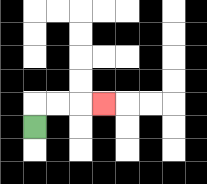{'start': '[1, 5]', 'end': '[4, 4]', 'path_directions': 'U,R,R,R', 'path_coordinates': '[[1, 5], [1, 4], [2, 4], [3, 4], [4, 4]]'}